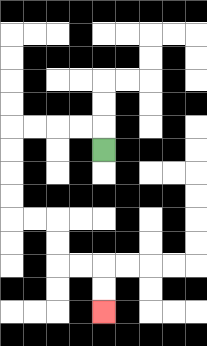{'start': '[4, 6]', 'end': '[4, 13]', 'path_directions': 'U,L,L,L,L,D,D,D,D,R,R,D,D,R,R,D,D', 'path_coordinates': '[[4, 6], [4, 5], [3, 5], [2, 5], [1, 5], [0, 5], [0, 6], [0, 7], [0, 8], [0, 9], [1, 9], [2, 9], [2, 10], [2, 11], [3, 11], [4, 11], [4, 12], [4, 13]]'}